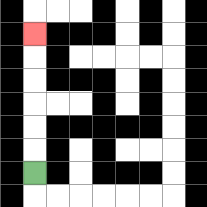{'start': '[1, 7]', 'end': '[1, 1]', 'path_directions': 'U,U,U,U,U,U', 'path_coordinates': '[[1, 7], [1, 6], [1, 5], [1, 4], [1, 3], [1, 2], [1, 1]]'}